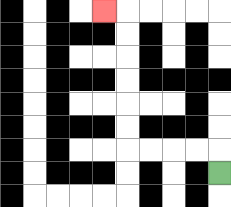{'start': '[9, 7]', 'end': '[4, 0]', 'path_directions': 'U,L,L,L,L,U,U,U,U,U,U,L', 'path_coordinates': '[[9, 7], [9, 6], [8, 6], [7, 6], [6, 6], [5, 6], [5, 5], [5, 4], [5, 3], [5, 2], [5, 1], [5, 0], [4, 0]]'}